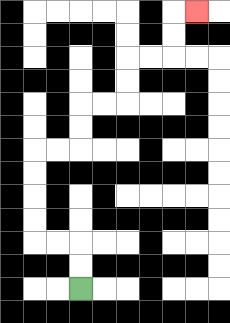{'start': '[3, 12]', 'end': '[8, 0]', 'path_directions': 'U,U,L,L,U,U,U,U,R,R,U,U,R,R,U,U,R,R,U,U,R', 'path_coordinates': '[[3, 12], [3, 11], [3, 10], [2, 10], [1, 10], [1, 9], [1, 8], [1, 7], [1, 6], [2, 6], [3, 6], [3, 5], [3, 4], [4, 4], [5, 4], [5, 3], [5, 2], [6, 2], [7, 2], [7, 1], [7, 0], [8, 0]]'}